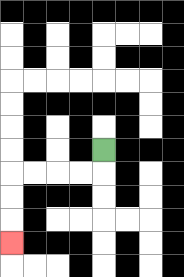{'start': '[4, 6]', 'end': '[0, 10]', 'path_directions': 'D,L,L,L,L,D,D,D', 'path_coordinates': '[[4, 6], [4, 7], [3, 7], [2, 7], [1, 7], [0, 7], [0, 8], [0, 9], [0, 10]]'}